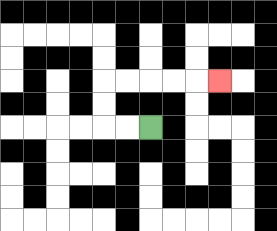{'start': '[6, 5]', 'end': '[9, 3]', 'path_directions': 'L,L,U,U,R,R,R,R,R', 'path_coordinates': '[[6, 5], [5, 5], [4, 5], [4, 4], [4, 3], [5, 3], [6, 3], [7, 3], [8, 3], [9, 3]]'}